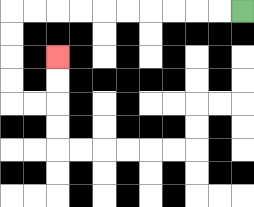{'start': '[10, 0]', 'end': '[2, 2]', 'path_directions': 'L,L,L,L,L,L,L,L,L,L,D,D,D,D,R,R,U,U', 'path_coordinates': '[[10, 0], [9, 0], [8, 0], [7, 0], [6, 0], [5, 0], [4, 0], [3, 0], [2, 0], [1, 0], [0, 0], [0, 1], [0, 2], [0, 3], [0, 4], [1, 4], [2, 4], [2, 3], [2, 2]]'}